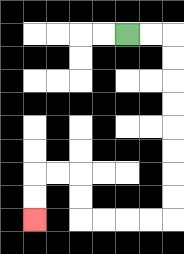{'start': '[5, 1]', 'end': '[1, 9]', 'path_directions': 'R,R,D,D,D,D,D,D,D,D,L,L,L,L,U,U,L,L,D,D', 'path_coordinates': '[[5, 1], [6, 1], [7, 1], [7, 2], [7, 3], [7, 4], [7, 5], [7, 6], [7, 7], [7, 8], [7, 9], [6, 9], [5, 9], [4, 9], [3, 9], [3, 8], [3, 7], [2, 7], [1, 7], [1, 8], [1, 9]]'}